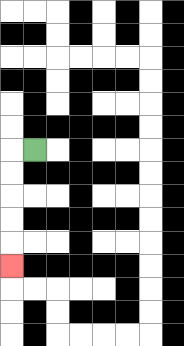{'start': '[1, 6]', 'end': '[0, 11]', 'path_directions': 'L,D,D,D,D,D', 'path_coordinates': '[[1, 6], [0, 6], [0, 7], [0, 8], [0, 9], [0, 10], [0, 11]]'}